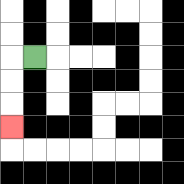{'start': '[1, 2]', 'end': '[0, 5]', 'path_directions': 'L,D,D,D', 'path_coordinates': '[[1, 2], [0, 2], [0, 3], [0, 4], [0, 5]]'}